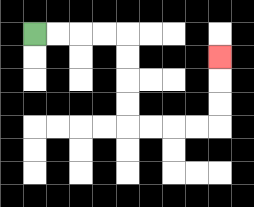{'start': '[1, 1]', 'end': '[9, 2]', 'path_directions': 'R,R,R,R,D,D,D,D,R,R,R,R,U,U,U', 'path_coordinates': '[[1, 1], [2, 1], [3, 1], [4, 1], [5, 1], [5, 2], [5, 3], [5, 4], [5, 5], [6, 5], [7, 5], [8, 5], [9, 5], [9, 4], [9, 3], [9, 2]]'}